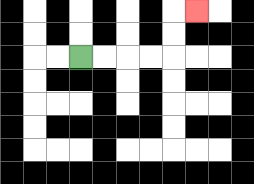{'start': '[3, 2]', 'end': '[8, 0]', 'path_directions': 'R,R,R,R,U,U,R', 'path_coordinates': '[[3, 2], [4, 2], [5, 2], [6, 2], [7, 2], [7, 1], [7, 0], [8, 0]]'}